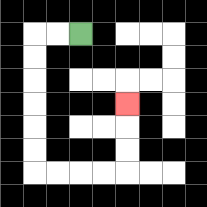{'start': '[3, 1]', 'end': '[5, 4]', 'path_directions': 'L,L,D,D,D,D,D,D,R,R,R,R,U,U,U', 'path_coordinates': '[[3, 1], [2, 1], [1, 1], [1, 2], [1, 3], [1, 4], [1, 5], [1, 6], [1, 7], [2, 7], [3, 7], [4, 7], [5, 7], [5, 6], [5, 5], [5, 4]]'}